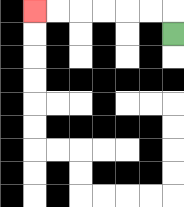{'start': '[7, 1]', 'end': '[1, 0]', 'path_directions': 'U,L,L,L,L,L,L', 'path_coordinates': '[[7, 1], [7, 0], [6, 0], [5, 0], [4, 0], [3, 0], [2, 0], [1, 0]]'}